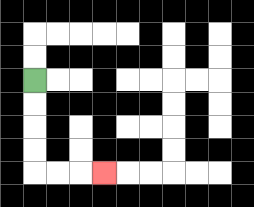{'start': '[1, 3]', 'end': '[4, 7]', 'path_directions': 'D,D,D,D,R,R,R', 'path_coordinates': '[[1, 3], [1, 4], [1, 5], [1, 6], [1, 7], [2, 7], [3, 7], [4, 7]]'}